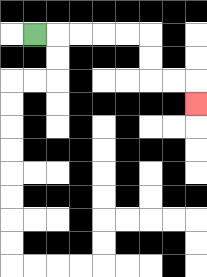{'start': '[1, 1]', 'end': '[8, 4]', 'path_directions': 'R,R,R,R,R,D,D,R,R,D', 'path_coordinates': '[[1, 1], [2, 1], [3, 1], [4, 1], [5, 1], [6, 1], [6, 2], [6, 3], [7, 3], [8, 3], [8, 4]]'}